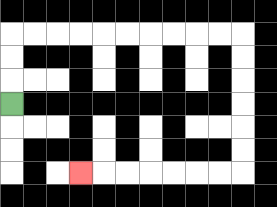{'start': '[0, 4]', 'end': '[3, 7]', 'path_directions': 'U,U,U,R,R,R,R,R,R,R,R,R,R,D,D,D,D,D,D,L,L,L,L,L,L,L', 'path_coordinates': '[[0, 4], [0, 3], [0, 2], [0, 1], [1, 1], [2, 1], [3, 1], [4, 1], [5, 1], [6, 1], [7, 1], [8, 1], [9, 1], [10, 1], [10, 2], [10, 3], [10, 4], [10, 5], [10, 6], [10, 7], [9, 7], [8, 7], [7, 7], [6, 7], [5, 7], [4, 7], [3, 7]]'}